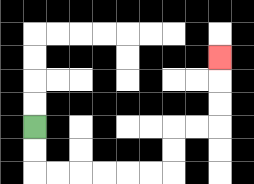{'start': '[1, 5]', 'end': '[9, 2]', 'path_directions': 'D,D,R,R,R,R,R,R,U,U,R,R,U,U,U', 'path_coordinates': '[[1, 5], [1, 6], [1, 7], [2, 7], [3, 7], [4, 7], [5, 7], [6, 7], [7, 7], [7, 6], [7, 5], [8, 5], [9, 5], [9, 4], [9, 3], [9, 2]]'}